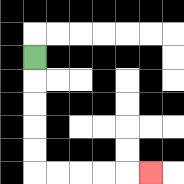{'start': '[1, 2]', 'end': '[6, 7]', 'path_directions': 'D,D,D,D,D,R,R,R,R,R', 'path_coordinates': '[[1, 2], [1, 3], [1, 4], [1, 5], [1, 6], [1, 7], [2, 7], [3, 7], [4, 7], [5, 7], [6, 7]]'}